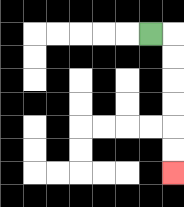{'start': '[6, 1]', 'end': '[7, 7]', 'path_directions': 'R,D,D,D,D,D,D', 'path_coordinates': '[[6, 1], [7, 1], [7, 2], [7, 3], [7, 4], [7, 5], [7, 6], [7, 7]]'}